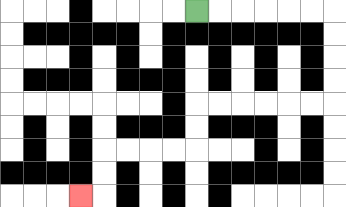{'start': '[8, 0]', 'end': '[3, 8]', 'path_directions': 'R,R,R,R,R,R,D,D,D,D,L,L,L,L,L,L,D,D,L,L,L,L,D,D,L', 'path_coordinates': '[[8, 0], [9, 0], [10, 0], [11, 0], [12, 0], [13, 0], [14, 0], [14, 1], [14, 2], [14, 3], [14, 4], [13, 4], [12, 4], [11, 4], [10, 4], [9, 4], [8, 4], [8, 5], [8, 6], [7, 6], [6, 6], [5, 6], [4, 6], [4, 7], [4, 8], [3, 8]]'}